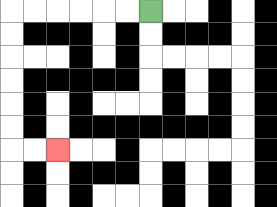{'start': '[6, 0]', 'end': '[2, 6]', 'path_directions': 'L,L,L,L,L,L,D,D,D,D,D,D,R,R', 'path_coordinates': '[[6, 0], [5, 0], [4, 0], [3, 0], [2, 0], [1, 0], [0, 0], [0, 1], [0, 2], [0, 3], [0, 4], [0, 5], [0, 6], [1, 6], [2, 6]]'}